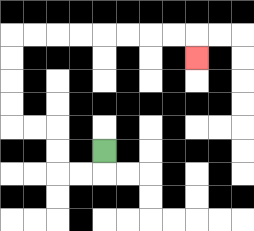{'start': '[4, 6]', 'end': '[8, 2]', 'path_directions': 'D,L,L,U,U,L,L,U,U,U,U,R,R,R,R,R,R,R,R,D', 'path_coordinates': '[[4, 6], [4, 7], [3, 7], [2, 7], [2, 6], [2, 5], [1, 5], [0, 5], [0, 4], [0, 3], [0, 2], [0, 1], [1, 1], [2, 1], [3, 1], [4, 1], [5, 1], [6, 1], [7, 1], [8, 1], [8, 2]]'}